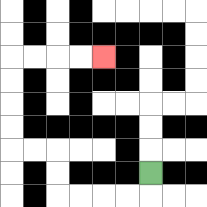{'start': '[6, 7]', 'end': '[4, 2]', 'path_directions': 'D,L,L,L,L,U,U,L,L,U,U,U,U,R,R,R,R', 'path_coordinates': '[[6, 7], [6, 8], [5, 8], [4, 8], [3, 8], [2, 8], [2, 7], [2, 6], [1, 6], [0, 6], [0, 5], [0, 4], [0, 3], [0, 2], [1, 2], [2, 2], [3, 2], [4, 2]]'}